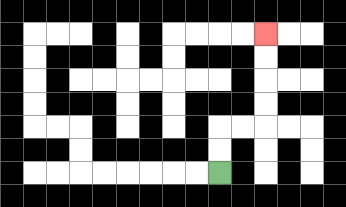{'start': '[9, 7]', 'end': '[11, 1]', 'path_directions': 'U,U,R,R,U,U,U,U', 'path_coordinates': '[[9, 7], [9, 6], [9, 5], [10, 5], [11, 5], [11, 4], [11, 3], [11, 2], [11, 1]]'}